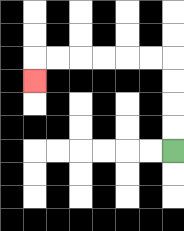{'start': '[7, 6]', 'end': '[1, 3]', 'path_directions': 'U,U,U,U,L,L,L,L,L,L,D', 'path_coordinates': '[[7, 6], [7, 5], [7, 4], [7, 3], [7, 2], [6, 2], [5, 2], [4, 2], [3, 2], [2, 2], [1, 2], [1, 3]]'}